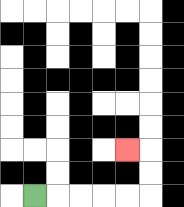{'start': '[1, 8]', 'end': '[5, 6]', 'path_directions': 'R,R,R,R,R,U,U,L', 'path_coordinates': '[[1, 8], [2, 8], [3, 8], [4, 8], [5, 8], [6, 8], [6, 7], [6, 6], [5, 6]]'}